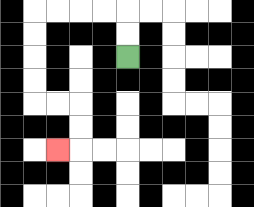{'start': '[5, 2]', 'end': '[2, 6]', 'path_directions': 'U,U,L,L,L,L,D,D,D,D,R,R,D,D,L', 'path_coordinates': '[[5, 2], [5, 1], [5, 0], [4, 0], [3, 0], [2, 0], [1, 0], [1, 1], [1, 2], [1, 3], [1, 4], [2, 4], [3, 4], [3, 5], [3, 6], [2, 6]]'}